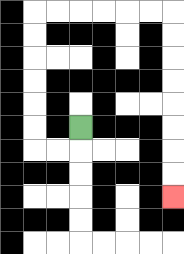{'start': '[3, 5]', 'end': '[7, 8]', 'path_directions': 'D,L,L,U,U,U,U,U,U,R,R,R,R,R,R,D,D,D,D,D,D,D,D', 'path_coordinates': '[[3, 5], [3, 6], [2, 6], [1, 6], [1, 5], [1, 4], [1, 3], [1, 2], [1, 1], [1, 0], [2, 0], [3, 0], [4, 0], [5, 0], [6, 0], [7, 0], [7, 1], [7, 2], [7, 3], [7, 4], [7, 5], [7, 6], [7, 7], [7, 8]]'}